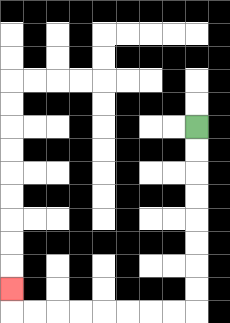{'start': '[8, 5]', 'end': '[0, 12]', 'path_directions': 'D,D,D,D,D,D,D,D,L,L,L,L,L,L,L,L,U', 'path_coordinates': '[[8, 5], [8, 6], [8, 7], [8, 8], [8, 9], [8, 10], [8, 11], [8, 12], [8, 13], [7, 13], [6, 13], [5, 13], [4, 13], [3, 13], [2, 13], [1, 13], [0, 13], [0, 12]]'}